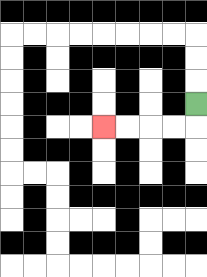{'start': '[8, 4]', 'end': '[4, 5]', 'path_directions': 'D,L,L,L,L', 'path_coordinates': '[[8, 4], [8, 5], [7, 5], [6, 5], [5, 5], [4, 5]]'}